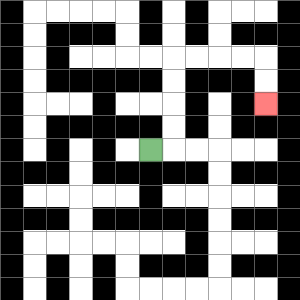{'start': '[6, 6]', 'end': '[11, 4]', 'path_directions': 'R,U,U,U,U,R,R,R,R,D,D', 'path_coordinates': '[[6, 6], [7, 6], [7, 5], [7, 4], [7, 3], [7, 2], [8, 2], [9, 2], [10, 2], [11, 2], [11, 3], [11, 4]]'}